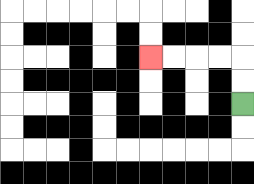{'start': '[10, 4]', 'end': '[6, 2]', 'path_directions': 'U,U,L,L,L,L', 'path_coordinates': '[[10, 4], [10, 3], [10, 2], [9, 2], [8, 2], [7, 2], [6, 2]]'}